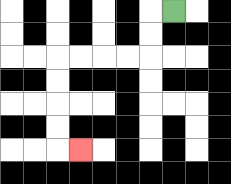{'start': '[7, 0]', 'end': '[3, 6]', 'path_directions': 'L,D,D,L,L,L,L,D,D,D,D,R', 'path_coordinates': '[[7, 0], [6, 0], [6, 1], [6, 2], [5, 2], [4, 2], [3, 2], [2, 2], [2, 3], [2, 4], [2, 5], [2, 6], [3, 6]]'}